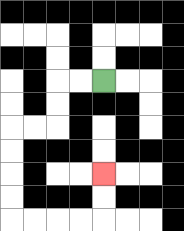{'start': '[4, 3]', 'end': '[4, 7]', 'path_directions': 'L,L,D,D,L,L,D,D,D,D,R,R,R,R,U,U', 'path_coordinates': '[[4, 3], [3, 3], [2, 3], [2, 4], [2, 5], [1, 5], [0, 5], [0, 6], [0, 7], [0, 8], [0, 9], [1, 9], [2, 9], [3, 9], [4, 9], [4, 8], [4, 7]]'}